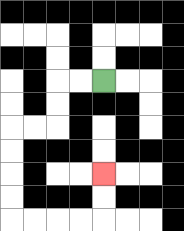{'start': '[4, 3]', 'end': '[4, 7]', 'path_directions': 'L,L,D,D,L,L,D,D,D,D,R,R,R,R,U,U', 'path_coordinates': '[[4, 3], [3, 3], [2, 3], [2, 4], [2, 5], [1, 5], [0, 5], [0, 6], [0, 7], [0, 8], [0, 9], [1, 9], [2, 9], [3, 9], [4, 9], [4, 8], [4, 7]]'}